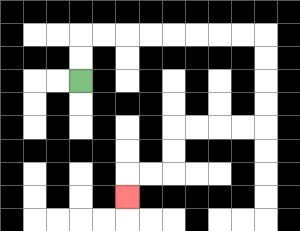{'start': '[3, 3]', 'end': '[5, 8]', 'path_directions': 'U,U,R,R,R,R,R,R,R,R,D,D,D,D,L,L,L,L,D,D,L,L,D', 'path_coordinates': '[[3, 3], [3, 2], [3, 1], [4, 1], [5, 1], [6, 1], [7, 1], [8, 1], [9, 1], [10, 1], [11, 1], [11, 2], [11, 3], [11, 4], [11, 5], [10, 5], [9, 5], [8, 5], [7, 5], [7, 6], [7, 7], [6, 7], [5, 7], [5, 8]]'}